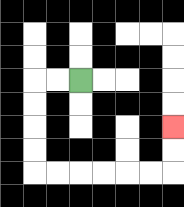{'start': '[3, 3]', 'end': '[7, 5]', 'path_directions': 'L,L,D,D,D,D,R,R,R,R,R,R,U,U', 'path_coordinates': '[[3, 3], [2, 3], [1, 3], [1, 4], [1, 5], [1, 6], [1, 7], [2, 7], [3, 7], [4, 7], [5, 7], [6, 7], [7, 7], [7, 6], [7, 5]]'}